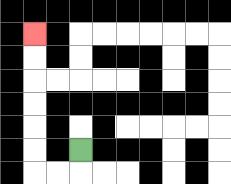{'start': '[3, 6]', 'end': '[1, 1]', 'path_directions': 'D,L,L,U,U,U,U,U,U', 'path_coordinates': '[[3, 6], [3, 7], [2, 7], [1, 7], [1, 6], [1, 5], [1, 4], [1, 3], [1, 2], [1, 1]]'}